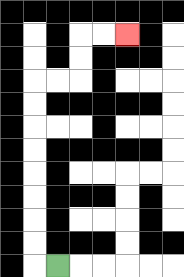{'start': '[2, 11]', 'end': '[5, 1]', 'path_directions': 'L,U,U,U,U,U,U,U,U,R,R,U,U,R,R', 'path_coordinates': '[[2, 11], [1, 11], [1, 10], [1, 9], [1, 8], [1, 7], [1, 6], [1, 5], [1, 4], [1, 3], [2, 3], [3, 3], [3, 2], [3, 1], [4, 1], [5, 1]]'}